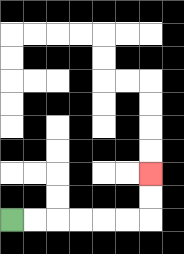{'start': '[0, 9]', 'end': '[6, 7]', 'path_directions': 'R,R,R,R,R,R,U,U', 'path_coordinates': '[[0, 9], [1, 9], [2, 9], [3, 9], [4, 9], [5, 9], [6, 9], [6, 8], [6, 7]]'}